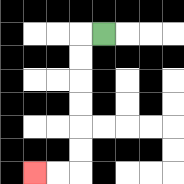{'start': '[4, 1]', 'end': '[1, 7]', 'path_directions': 'L,D,D,D,D,D,D,L,L', 'path_coordinates': '[[4, 1], [3, 1], [3, 2], [3, 3], [3, 4], [3, 5], [3, 6], [3, 7], [2, 7], [1, 7]]'}